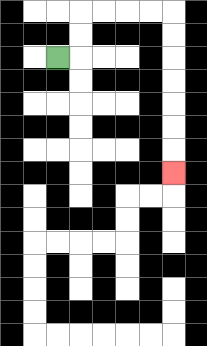{'start': '[2, 2]', 'end': '[7, 7]', 'path_directions': 'R,U,U,R,R,R,R,D,D,D,D,D,D,D', 'path_coordinates': '[[2, 2], [3, 2], [3, 1], [3, 0], [4, 0], [5, 0], [6, 0], [7, 0], [7, 1], [7, 2], [7, 3], [7, 4], [7, 5], [7, 6], [7, 7]]'}